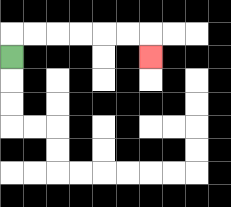{'start': '[0, 2]', 'end': '[6, 2]', 'path_directions': 'U,R,R,R,R,R,R,D', 'path_coordinates': '[[0, 2], [0, 1], [1, 1], [2, 1], [3, 1], [4, 1], [5, 1], [6, 1], [6, 2]]'}